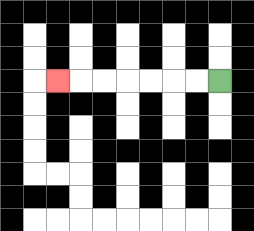{'start': '[9, 3]', 'end': '[2, 3]', 'path_directions': 'L,L,L,L,L,L,L', 'path_coordinates': '[[9, 3], [8, 3], [7, 3], [6, 3], [5, 3], [4, 3], [3, 3], [2, 3]]'}